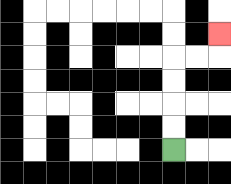{'start': '[7, 6]', 'end': '[9, 1]', 'path_directions': 'U,U,U,U,R,R,U', 'path_coordinates': '[[7, 6], [7, 5], [7, 4], [7, 3], [7, 2], [8, 2], [9, 2], [9, 1]]'}